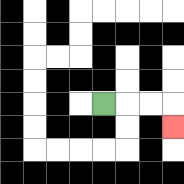{'start': '[4, 4]', 'end': '[7, 5]', 'path_directions': 'R,R,R,D', 'path_coordinates': '[[4, 4], [5, 4], [6, 4], [7, 4], [7, 5]]'}